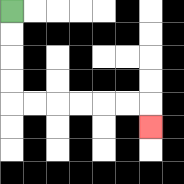{'start': '[0, 0]', 'end': '[6, 5]', 'path_directions': 'D,D,D,D,R,R,R,R,R,R,D', 'path_coordinates': '[[0, 0], [0, 1], [0, 2], [0, 3], [0, 4], [1, 4], [2, 4], [3, 4], [4, 4], [5, 4], [6, 4], [6, 5]]'}